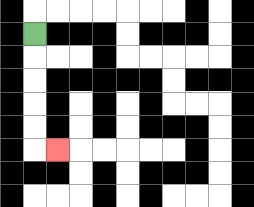{'start': '[1, 1]', 'end': '[2, 6]', 'path_directions': 'D,D,D,D,D,R', 'path_coordinates': '[[1, 1], [1, 2], [1, 3], [1, 4], [1, 5], [1, 6], [2, 6]]'}